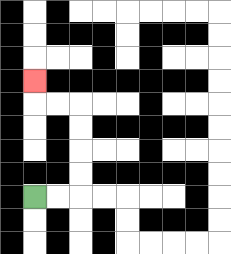{'start': '[1, 8]', 'end': '[1, 3]', 'path_directions': 'R,R,U,U,U,U,L,L,U', 'path_coordinates': '[[1, 8], [2, 8], [3, 8], [3, 7], [3, 6], [3, 5], [3, 4], [2, 4], [1, 4], [1, 3]]'}